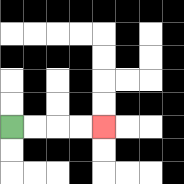{'start': '[0, 5]', 'end': '[4, 5]', 'path_directions': 'R,R,R,R', 'path_coordinates': '[[0, 5], [1, 5], [2, 5], [3, 5], [4, 5]]'}